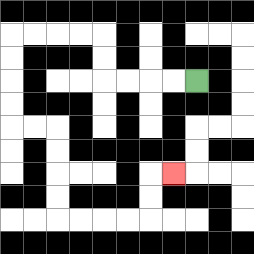{'start': '[8, 3]', 'end': '[7, 7]', 'path_directions': 'L,L,L,L,U,U,L,L,L,L,D,D,D,D,R,R,D,D,D,D,R,R,R,R,U,U,R', 'path_coordinates': '[[8, 3], [7, 3], [6, 3], [5, 3], [4, 3], [4, 2], [4, 1], [3, 1], [2, 1], [1, 1], [0, 1], [0, 2], [0, 3], [0, 4], [0, 5], [1, 5], [2, 5], [2, 6], [2, 7], [2, 8], [2, 9], [3, 9], [4, 9], [5, 9], [6, 9], [6, 8], [6, 7], [7, 7]]'}